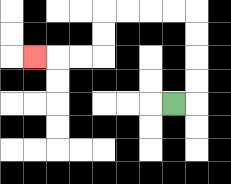{'start': '[7, 4]', 'end': '[1, 2]', 'path_directions': 'R,U,U,U,U,L,L,L,L,D,D,L,L,L', 'path_coordinates': '[[7, 4], [8, 4], [8, 3], [8, 2], [8, 1], [8, 0], [7, 0], [6, 0], [5, 0], [4, 0], [4, 1], [4, 2], [3, 2], [2, 2], [1, 2]]'}